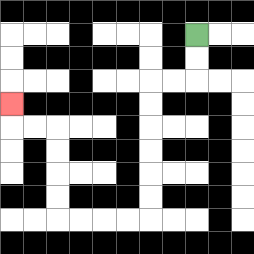{'start': '[8, 1]', 'end': '[0, 4]', 'path_directions': 'D,D,L,L,D,D,D,D,D,D,L,L,L,L,U,U,U,U,L,L,U', 'path_coordinates': '[[8, 1], [8, 2], [8, 3], [7, 3], [6, 3], [6, 4], [6, 5], [6, 6], [6, 7], [6, 8], [6, 9], [5, 9], [4, 9], [3, 9], [2, 9], [2, 8], [2, 7], [2, 6], [2, 5], [1, 5], [0, 5], [0, 4]]'}